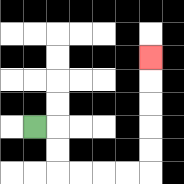{'start': '[1, 5]', 'end': '[6, 2]', 'path_directions': 'R,D,D,R,R,R,R,U,U,U,U,U', 'path_coordinates': '[[1, 5], [2, 5], [2, 6], [2, 7], [3, 7], [4, 7], [5, 7], [6, 7], [6, 6], [6, 5], [6, 4], [6, 3], [6, 2]]'}